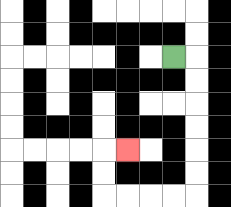{'start': '[7, 2]', 'end': '[5, 6]', 'path_directions': 'R,D,D,D,D,D,D,L,L,L,L,U,U,R', 'path_coordinates': '[[7, 2], [8, 2], [8, 3], [8, 4], [8, 5], [8, 6], [8, 7], [8, 8], [7, 8], [6, 8], [5, 8], [4, 8], [4, 7], [4, 6], [5, 6]]'}